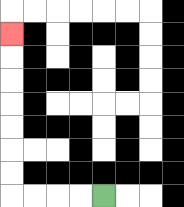{'start': '[4, 8]', 'end': '[0, 1]', 'path_directions': 'L,L,L,L,U,U,U,U,U,U,U', 'path_coordinates': '[[4, 8], [3, 8], [2, 8], [1, 8], [0, 8], [0, 7], [0, 6], [0, 5], [0, 4], [0, 3], [0, 2], [0, 1]]'}